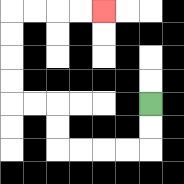{'start': '[6, 4]', 'end': '[4, 0]', 'path_directions': 'D,D,L,L,L,L,U,U,L,L,U,U,U,U,R,R,R,R', 'path_coordinates': '[[6, 4], [6, 5], [6, 6], [5, 6], [4, 6], [3, 6], [2, 6], [2, 5], [2, 4], [1, 4], [0, 4], [0, 3], [0, 2], [0, 1], [0, 0], [1, 0], [2, 0], [3, 0], [4, 0]]'}